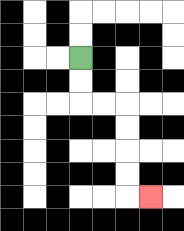{'start': '[3, 2]', 'end': '[6, 8]', 'path_directions': 'D,D,R,R,D,D,D,D,R', 'path_coordinates': '[[3, 2], [3, 3], [3, 4], [4, 4], [5, 4], [5, 5], [5, 6], [5, 7], [5, 8], [6, 8]]'}